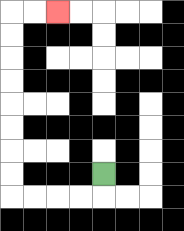{'start': '[4, 7]', 'end': '[2, 0]', 'path_directions': 'D,L,L,L,L,U,U,U,U,U,U,U,U,R,R', 'path_coordinates': '[[4, 7], [4, 8], [3, 8], [2, 8], [1, 8], [0, 8], [0, 7], [0, 6], [0, 5], [0, 4], [0, 3], [0, 2], [0, 1], [0, 0], [1, 0], [2, 0]]'}